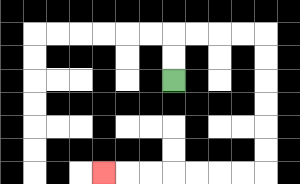{'start': '[7, 3]', 'end': '[4, 7]', 'path_directions': 'U,U,R,R,R,R,D,D,D,D,D,D,L,L,L,L,L,L,L', 'path_coordinates': '[[7, 3], [7, 2], [7, 1], [8, 1], [9, 1], [10, 1], [11, 1], [11, 2], [11, 3], [11, 4], [11, 5], [11, 6], [11, 7], [10, 7], [9, 7], [8, 7], [7, 7], [6, 7], [5, 7], [4, 7]]'}